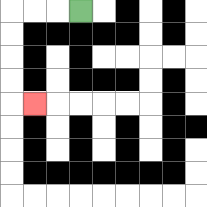{'start': '[3, 0]', 'end': '[1, 4]', 'path_directions': 'L,L,L,D,D,D,D,R', 'path_coordinates': '[[3, 0], [2, 0], [1, 0], [0, 0], [0, 1], [0, 2], [0, 3], [0, 4], [1, 4]]'}